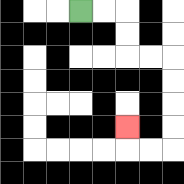{'start': '[3, 0]', 'end': '[5, 5]', 'path_directions': 'R,R,D,D,R,R,D,D,D,D,L,L,U', 'path_coordinates': '[[3, 0], [4, 0], [5, 0], [5, 1], [5, 2], [6, 2], [7, 2], [7, 3], [7, 4], [7, 5], [7, 6], [6, 6], [5, 6], [5, 5]]'}